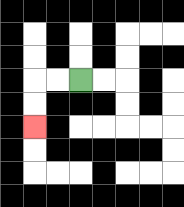{'start': '[3, 3]', 'end': '[1, 5]', 'path_directions': 'L,L,D,D', 'path_coordinates': '[[3, 3], [2, 3], [1, 3], [1, 4], [1, 5]]'}